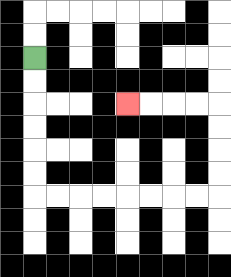{'start': '[1, 2]', 'end': '[5, 4]', 'path_directions': 'D,D,D,D,D,D,R,R,R,R,R,R,R,R,U,U,U,U,L,L,L,L', 'path_coordinates': '[[1, 2], [1, 3], [1, 4], [1, 5], [1, 6], [1, 7], [1, 8], [2, 8], [3, 8], [4, 8], [5, 8], [6, 8], [7, 8], [8, 8], [9, 8], [9, 7], [9, 6], [9, 5], [9, 4], [8, 4], [7, 4], [6, 4], [5, 4]]'}